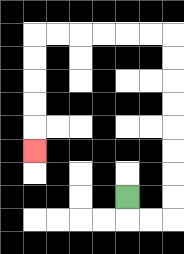{'start': '[5, 8]', 'end': '[1, 6]', 'path_directions': 'D,R,R,U,U,U,U,U,U,U,U,L,L,L,L,L,L,D,D,D,D,D', 'path_coordinates': '[[5, 8], [5, 9], [6, 9], [7, 9], [7, 8], [7, 7], [7, 6], [7, 5], [7, 4], [7, 3], [7, 2], [7, 1], [6, 1], [5, 1], [4, 1], [3, 1], [2, 1], [1, 1], [1, 2], [1, 3], [1, 4], [1, 5], [1, 6]]'}